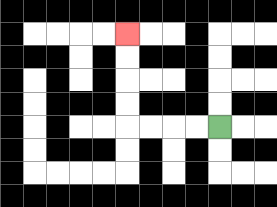{'start': '[9, 5]', 'end': '[5, 1]', 'path_directions': 'L,L,L,L,U,U,U,U', 'path_coordinates': '[[9, 5], [8, 5], [7, 5], [6, 5], [5, 5], [5, 4], [5, 3], [5, 2], [5, 1]]'}